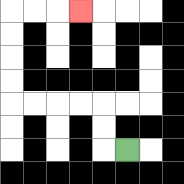{'start': '[5, 6]', 'end': '[3, 0]', 'path_directions': 'L,U,U,L,L,L,L,U,U,U,U,R,R,R', 'path_coordinates': '[[5, 6], [4, 6], [4, 5], [4, 4], [3, 4], [2, 4], [1, 4], [0, 4], [0, 3], [0, 2], [0, 1], [0, 0], [1, 0], [2, 0], [3, 0]]'}